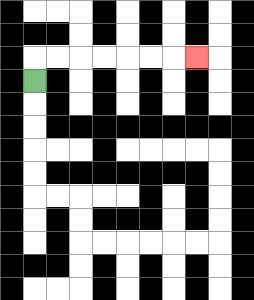{'start': '[1, 3]', 'end': '[8, 2]', 'path_directions': 'U,R,R,R,R,R,R,R', 'path_coordinates': '[[1, 3], [1, 2], [2, 2], [3, 2], [4, 2], [5, 2], [6, 2], [7, 2], [8, 2]]'}